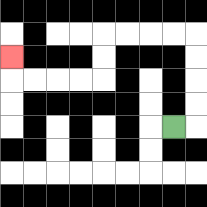{'start': '[7, 5]', 'end': '[0, 2]', 'path_directions': 'R,U,U,U,U,L,L,L,L,D,D,L,L,L,L,U', 'path_coordinates': '[[7, 5], [8, 5], [8, 4], [8, 3], [8, 2], [8, 1], [7, 1], [6, 1], [5, 1], [4, 1], [4, 2], [4, 3], [3, 3], [2, 3], [1, 3], [0, 3], [0, 2]]'}